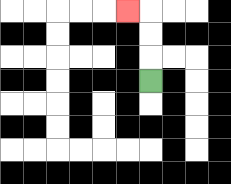{'start': '[6, 3]', 'end': '[5, 0]', 'path_directions': 'U,U,U,L', 'path_coordinates': '[[6, 3], [6, 2], [6, 1], [6, 0], [5, 0]]'}